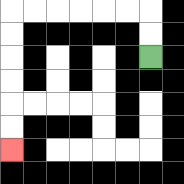{'start': '[6, 2]', 'end': '[0, 6]', 'path_directions': 'U,U,L,L,L,L,L,L,D,D,D,D,D,D', 'path_coordinates': '[[6, 2], [6, 1], [6, 0], [5, 0], [4, 0], [3, 0], [2, 0], [1, 0], [0, 0], [0, 1], [0, 2], [0, 3], [0, 4], [0, 5], [0, 6]]'}